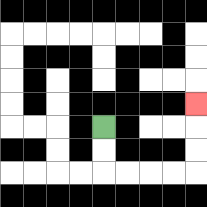{'start': '[4, 5]', 'end': '[8, 4]', 'path_directions': 'D,D,R,R,R,R,U,U,U', 'path_coordinates': '[[4, 5], [4, 6], [4, 7], [5, 7], [6, 7], [7, 7], [8, 7], [8, 6], [8, 5], [8, 4]]'}